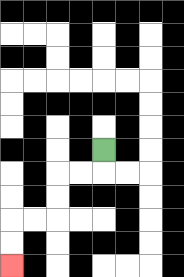{'start': '[4, 6]', 'end': '[0, 11]', 'path_directions': 'D,L,L,D,D,L,L,D,D', 'path_coordinates': '[[4, 6], [4, 7], [3, 7], [2, 7], [2, 8], [2, 9], [1, 9], [0, 9], [0, 10], [0, 11]]'}